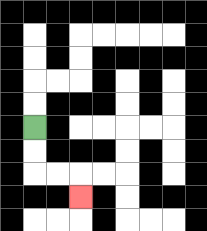{'start': '[1, 5]', 'end': '[3, 8]', 'path_directions': 'D,D,R,R,D', 'path_coordinates': '[[1, 5], [1, 6], [1, 7], [2, 7], [3, 7], [3, 8]]'}